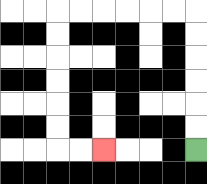{'start': '[8, 6]', 'end': '[4, 6]', 'path_directions': 'U,U,U,U,U,U,L,L,L,L,L,L,D,D,D,D,D,D,R,R', 'path_coordinates': '[[8, 6], [8, 5], [8, 4], [8, 3], [8, 2], [8, 1], [8, 0], [7, 0], [6, 0], [5, 0], [4, 0], [3, 0], [2, 0], [2, 1], [2, 2], [2, 3], [2, 4], [2, 5], [2, 6], [3, 6], [4, 6]]'}